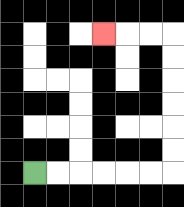{'start': '[1, 7]', 'end': '[4, 1]', 'path_directions': 'R,R,R,R,R,R,U,U,U,U,U,U,L,L,L', 'path_coordinates': '[[1, 7], [2, 7], [3, 7], [4, 7], [5, 7], [6, 7], [7, 7], [7, 6], [7, 5], [7, 4], [7, 3], [7, 2], [7, 1], [6, 1], [5, 1], [4, 1]]'}